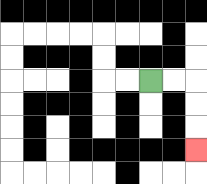{'start': '[6, 3]', 'end': '[8, 6]', 'path_directions': 'R,R,D,D,D', 'path_coordinates': '[[6, 3], [7, 3], [8, 3], [8, 4], [8, 5], [8, 6]]'}